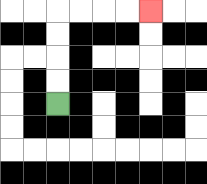{'start': '[2, 4]', 'end': '[6, 0]', 'path_directions': 'U,U,U,U,R,R,R,R', 'path_coordinates': '[[2, 4], [2, 3], [2, 2], [2, 1], [2, 0], [3, 0], [4, 0], [5, 0], [6, 0]]'}